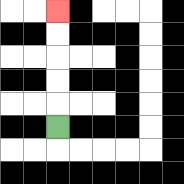{'start': '[2, 5]', 'end': '[2, 0]', 'path_directions': 'U,U,U,U,U', 'path_coordinates': '[[2, 5], [2, 4], [2, 3], [2, 2], [2, 1], [2, 0]]'}